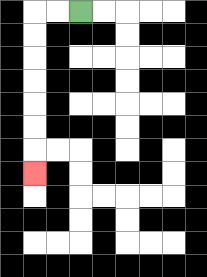{'start': '[3, 0]', 'end': '[1, 7]', 'path_directions': 'L,L,D,D,D,D,D,D,D', 'path_coordinates': '[[3, 0], [2, 0], [1, 0], [1, 1], [1, 2], [1, 3], [1, 4], [1, 5], [1, 6], [1, 7]]'}